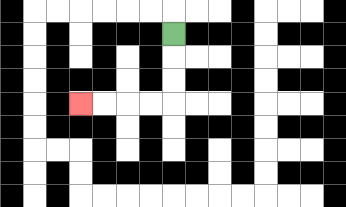{'start': '[7, 1]', 'end': '[3, 4]', 'path_directions': 'D,D,D,L,L,L,L', 'path_coordinates': '[[7, 1], [7, 2], [7, 3], [7, 4], [6, 4], [5, 4], [4, 4], [3, 4]]'}